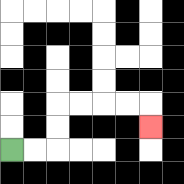{'start': '[0, 6]', 'end': '[6, 5]', 'path_directions': 'R,R,U,U,R,R,R,R,D', 'path_coordinates': '[[0, 6], [1, 6], [2, 6], [2, 5], [2, 4], [3, 4], [4, 4], [5, 4], [6, 4], [6, 5]]'}